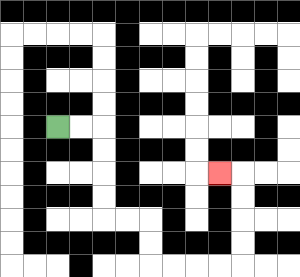{'start': '[2, 5]', 'end': '[9, 7]', 'path_directions': 'R,R,D,D,D,D,R,R,D,D,R,R,R,R,U,U,U,U,L', 'path_coordinates': '[[2, 5], [3, 5], [4, 5], [4, 6], [4, 7], [4, 8], [4, 9], [5, 9], [6, 9], [6, 10], [6, 11], [7, 11], [8, 11], [9, 11], [10, 11], [10, 10], [10, 9], [10, 8], [10, 7], [9, 7]]'}